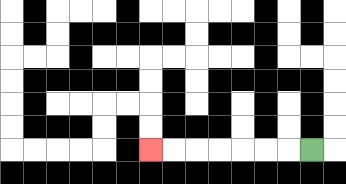{'start': '[13, 6]', 'end': '[6, 6]', 'path_directions': 'L,L,L,L,L,L,L', 'path_coordinates': '[[13, 6], [12, 6], [11, 6], [10, 6], [9, 6], [8, 6], [7, 6], [6, 6]]'}